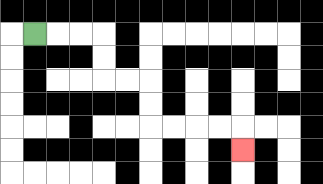{'start': '[1, 1]', 'end': '[10, 6]', 'path_directions': 'R,R,R,D,D,R,R,D,D,R,R,R,R,D', 'path_coordinates': '[[1, 1], [2, 1], [3, 1], [4, 1], [4, 2], [4, 3], [5, 3], [6, 3], [6, 4], [6, 5], [7, 5], [8, 5], [9, 5], [10, 5], [10, 6]]'}